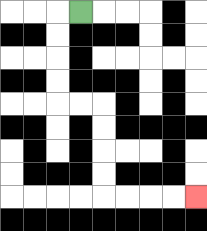{'start': '[3, 0]', 'end': '[8, 8]', 'path_directions': 'L,D,D,D,D,R,R,D,D,D,D,R,R,R,R', 'path_coordinates': '[[3, 0], [2, 0], [2, 1], [2, 2], [2, 3], [2, 4], [3, 4], [4, 4], [4, 5], [4, 6], [4, 7], [4, 8], [5, 8], [6, 8], [7, 8], [8, 8]]'}